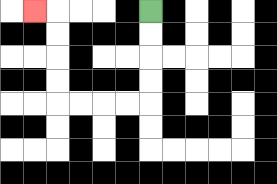{'start': '[6, 0]', 'end': '[1, 0]', 'path_directions': 'D,D,D,D,L,L,L,L,U,U,U,U,L', 'path_coordinates': '[[6, 0], [6, 1], [6, 2], [6, 3], [6, 4], [5, 4], [4, 4], [3, 4], [2, 4], [2, 3], [2, 2], [2, 1], [2, 0], [1, 0]]'}